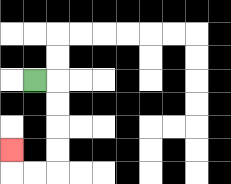{'start': '[1, 3]', 'end': '[0, 6]', 'path_directions': 'R,D,D,D,D,L,L,U', 'path_coordinates': '[[1, 3], [2, 3], [2, 4], [2, 5], [2, 6], [2, 7], [1, 7], [0, 7], [0, 6]]'}